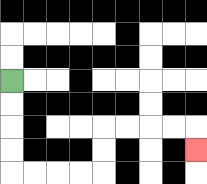{'start': '[0, 3]', 'end': '[8, 6]', 'path_directions': 'D,D,D,D,R,R,R,R,U,U,R,R,R,R,D', 'path_coordinates': '[[0, 3], [0, 4], [0, 5], [0, 6], [0, 7], [1, 7], [2, 7], [3, 7], [4, 7], [4, 6], [4, 5], [5, 5], [6, 5], [7, 5], [8, 5], [8, 6]]'}